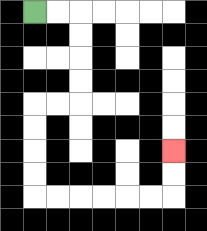{'start': '[1, 0]', 'end': '[7, 6]', 'path_directions': 'R,R,D,D,D,D,L,L,D,D,D,D,R,R,R,R,R,R,U,U', 'path_coordinates': '[[1, 0], [2, 0], [3, 0], [3, 1], [3, 2], [3, 3], [3, 4], [2, 4], [1, 4], [1, 5], [1, 6], [1, 7], [1, 8], [2, 8], [3, 8], [4, 8], [5, 8], [6, 8], [7, 8], [7, 7], [7, 6]]'}